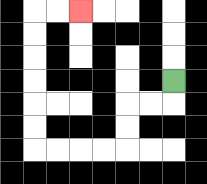{'start': '[7, 3]', 'end': '[3, 0]', 'path_directions': 'D,L,L,D,D,L,L,L,L,U,U,U,U,U,U,R,R', 'path_coordinates': '[[7, 3], [7, 4], [6, 4], [5, 4], [5, 5], [5, 6], [4, 6], [3, 6], [2, 6], [1, 6], [1, 5], [1, 4], [1, 3], [1, 2], [1, 1], [1, 0], [2, 0], [3, 0]]'}